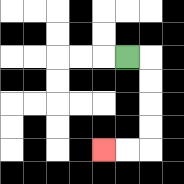{'start': '[5, 2]', 'end': '[4, 6]', 'path_directions': 'R,D,D,D,D,L,L', 'path_coordinates': '[[5, 2], [6, 2], [6, 3], [6, 4], [6, 5], [6, 6], [5, 6], [4, 6]]'}